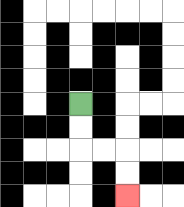{'start': '[3, 4]', 'end': '[5, 8]', 'path_directions': 'D,D,R,R,D,D', 'path_coordinates': '[[3, 4], [3, 5], [3, 6], [4, 6], [5, 6], [5, 7], [5, 8]]'}